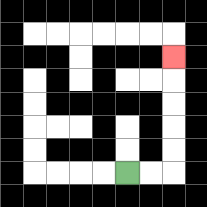{'start': '[5, 7]', 'end': '[7, 2]', 'path_directions': 'R,R,U,U,U,U,U', 'path_coordinates': '[[5, 7], [6, 7], [7, 7], [7, 6], [7, 5], [7, 4], [7, 3], [7, 2]]'}